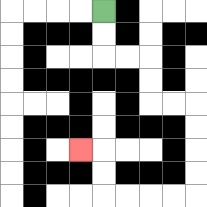{'start': '[4, 0]', 'end': '[3, 6]', 'path_directions': 'D,D,R,R,D,D,R,R,D,D,D,D,L,L,L,L,U,U,L', 'path_coordinates': '[[4, 0], [4, 1], [4, 2], [5, 2], [6, 2], [6, 3], [6, 4], [7, 4], [8, 4], [8, 5], [8, 6], [8, 7], [8, 8], [7, 8], [6, 8], [5, 8], [4, 8], [4, 7], [4, 6], [3, 6]]'}